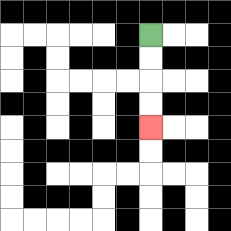{'start': '[6, 1]', 'end': '[6, 5]', 'path_directions': 'D,D,D,D', 'path_coordinates': '[[6, 1], [6, 2], [6, 3], [6, 4], [6, 5]]'}